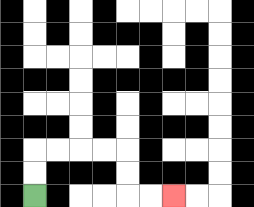{'start': '[1, 8]', 'end': '[7, 8]', 'path_directions': 'U,U,R,R,R,R,D,D,R,R', 'path_coordinates': '[[1, 8], [1, 7], [1, 6], [2, 6], [3, 6], [4, 6], [5, 6], [5, 7], [5, 8], [6, 8], [7, 8]]'}